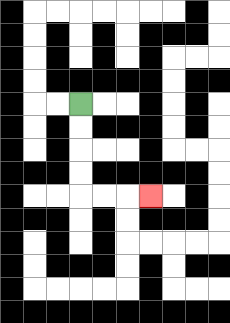{'start': '[3, 4]', 'end': '[6, 8]', 'path_directions': 'D,D,D,D,R,R,R', 'path_coordinates': '[[3, 4], [3, 5], [3, 6], [3, 7], [3, 8], [4, 8], [5, 8], [6, 8]]'}